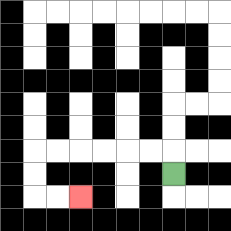{'start': '[7, 7]', 'end': '[3, 8]', 'path_directions': 'U,L,L,L,L,L,L,D,D,R,R', 'path_coordinates': '[[7, 7], [7, 6], [6, 6], [5, 6], [4, 6], [3, 6], [2, 6], [1, 6], [1, 7], [1, 8], [2, 8], [3, 8]]'}